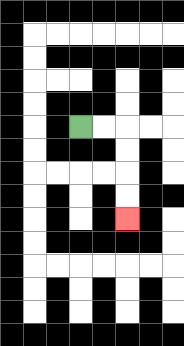{'start': '[3, 5]', 'end': '[5, 9]', 'path_directions': 'R,R,D,D,D,D', 'path_coordinates': '[[3, 5], [4, 5], [5, 5], [5, 6], [5, 7], [5, 8], [5, 9]]'}